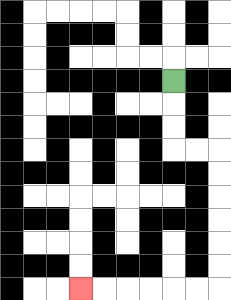{'start': '[7, 3]', 'end': '[3, 12]', 'path_directions': 'D,D,D,R,R,D,D,D,D,D,D,L,L,L,L,L,L', 'path_coordinates': '[[7, 3], [7, 4], [7, 5], [7, 6], [8, 6], [9, 6], [9, 7], [9, 8], [9, 9], [9, 10], [9, 11], [9, 12], [8, 12], [7, 12], [6, 12], [5, 12], [4, 12], [3, 12]]'}